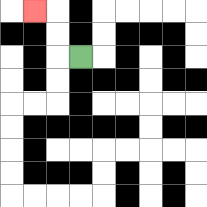{'start': '[3, 2]', 'end': '[1, 0]', 'path_directions': 'L,U,U,L', 'path_coordinates': '[[3, 2], [2, 2], [2, 1], [2, 0], [1, 0]]'}